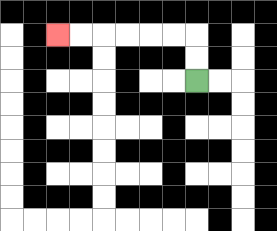{'start': '[8, 3]', 'end': '[2, 1]', 'path_directions': 'U,U,L,L,L,L,L,L', 'path_coordinates': '[[8, 3], [8, 2], [8, 1], [7, 1], [6, 1], [5, 1], [4, 1], [3, 1], [2, 1]]'}